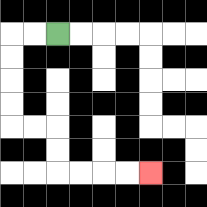{'start': '[2, 1]', 'end': '[6, 7]', 'path_directions': 'L,L,D,D,D,D,R,R,D,D,R,R,R,R', 'path_coordinates': '[[2, 1], [1, 1], [0, 1], [0, 2], [0, 3], [0, 4], [0, 5], [1, 5], [2, 5], [2, 6], [2, 7], [3, 7], [4, 7], [5, 7], [6, 7]]'}